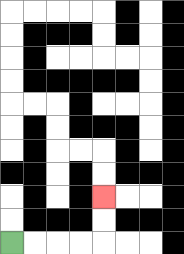{'start': '[0, 10]', 'end': '[4, 8]', 'path_directions': 'R,R,R,R,U,U', 'path_coordinates': '[[0, 10], [1, 10], [2, 10], [3, 10], [4, 10], [4, 9], [4, 8]]'}